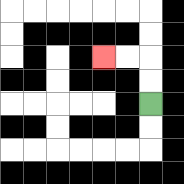{'start': '[6, 4]', 'end': '[4, 2]', 'path_directions': 'U,U,L,L', 'path_coordinates': '[[6, 4], [6, 3], [6, 2], [5, 2], [4, 2]]'}